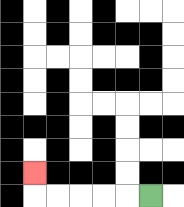{'start': '[6, 8]', 'end': '[1, 7]', 'path_directions': 'L,L,L,L,L,U', 'path_coordinates': '[[6, 8], [5, 8], [4, 8], [3, 8], [2, 8], [1, 8], [1, 7]]'}